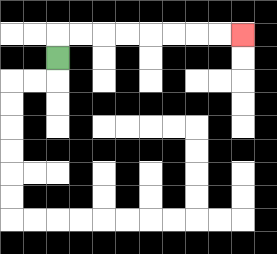{'start': '[2, 2]', 'end': '[10, 1]', 'path_directions': 'U,R,R,R,R,R,R,R,R', 'path_coordinates': '[[2, 2], [2, 1], [3, 1], [4, 1], [5, 1], [6, 1], [7, 1], [8, 1], [9, 1], [10, 1]]'}